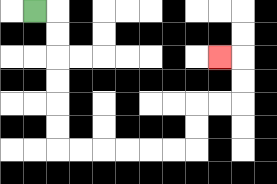{'start': '[1, 0]', 'end': '[9, 2]', 'path_directions': 'R,D,D,D,D,D,D,R,R,R,R,R,R,U,U,R,R,U,U,L', 'path_coordinates': '[[1, 0], [2, 0], [2, 1], [2, 2], [2, 3], [2, 4], [2, 5], [2, 6], [3, 6], [4, 6], [5, 6], [6, 6], [7, 6], [8, 6], [8, 5], [8, 4], [9, 4], [10, 4], [10, 3], [10, 2], [9, 2]]'}